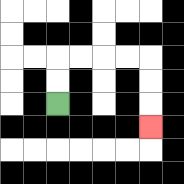{'start': '[2, 4]', 'end': '[6, 5]', 'path_directions': 'U,U,R,R,R,R,D,D,D', 'path_coordinates': '[[2, 4], [2, 3], [2, 2], [3, 2], [4, 2], [5, 2], [6, 2], [6, 3], [6, 4], [6, 5]]'}